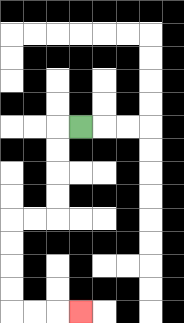{'start': '[3, 5]', 'end': '[3, 13]', 'path_directions': 'L,D,D,D,D,L,L,D,D,D,D,R,R,R', 'path_coordinates': '[[3, 5], [2, 5], [2, 6], [2, 7], [2, 8], [2, 9], [1, 9], [0, 9], [0, 10], [0, 11], [0, 12], [0, 13], [1, 13], [2, 13], [3, 13]]'}